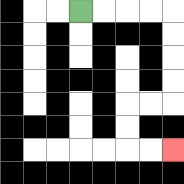{'start': '[3, 0]', 'end': '[7, 6]', 'path_directions': 'R,R,R,R,D,D,D,D,L,L,D,D,R,R', 'path_coordinates': '[[3, 0], [4, 0], [5, 0], [6, 0], [7, 0], [7, 1], [7, 2], [7, 3], [7, 4], [6, 4], [5, 4], [5, 5], [5, 6], [6, 6], [7, 6]]'}